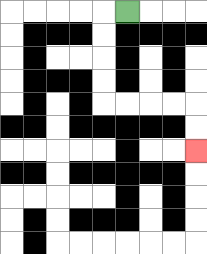{'start': '[5, 0]', 'end': '[8, 6]', 'path_directions': 'L,D,D,D,D,R,R,R,R,D,D', 'path_coordinates': '[[5, 0], [4, 0], [4, 1], [4, 2], [4, 3], [4, 4], [5, 4], [6, 4], [7, 4], [8, 4], [8, 5], [8, 6]]'}